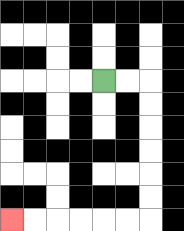{'start': '[4, 3]', 'end': '[0, 9]', 'path_directions': 'R,R,D,D,D,D,D,D,L,L,L,L,L,L', 'path_coordinates': '[[4, 3], [5, 3], [6, 3], [6, 4], [6, 5], [6, 6], [6, 7], [6, 8], [6, 9], [5, 9], [4, 9], [3, 9], [2, 9], [1, 9], [0, 9]]'}